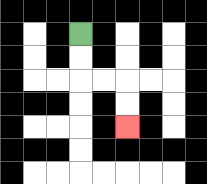{'start': '[3, 1]', 'end': '[5, 5]', 'path_directions': 'D,D,R,R,D,D', 'path_coordinates': '[[3, 1], [3, 2], [3, 3], [4, 3], [5, 3], [5, 4], [5, 5]]'}